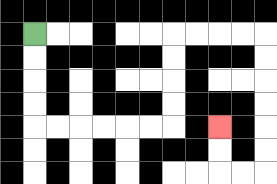{'start': '[1, 1]', 'end': '[9, 5]', 'path_directions': 'D,D,D,D,R,R,R,R,R,R,U,U,U,U,R,R,R,R,D,D,D,D,D,D,L,L,U,U', 'path_coordinates': '[[1, 1], [1, 2], [1, 3], [1, 4], [1, 5], [2, 5], [3, 5], [4, 5], [5, 5], [6, 5], [7, 5], [7, 4], [7, 3], [7, 2], [7, 1], [8, 1], [9, 1], [10, 1], [11, 1], [11, 2], [11, 3], [11, 4], [11, 5], [11, 6], [11, 7], [10, 7], [9, 7], [9, 6], [9, 5]]'}